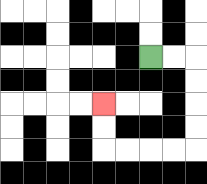{'start': '[6, 2]', 'end': '[4, 4]', 'path_directions': 'R,R,D,D,D,D,L,L,L,L,U,U', 'path_coordinates': '[[6, 2], [7, 2], [8, 2], [8, 3], [8, 4], [8, 5], [8, 6], [7, 6], [6, 6], [5, 6], [4, 6], [4, 5], [4, 4]]'}